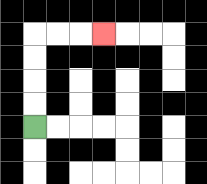{'start': '[1, 5]', 'end': '[4, 1]', 'path_directions': 'U,U,U,U,R,R,R', 'path_coordinates': '[[1, 5], [1, 4], [1, 3], [1, 2], [1, 1], [2, 1], [3, 1], [4, 1]]'}